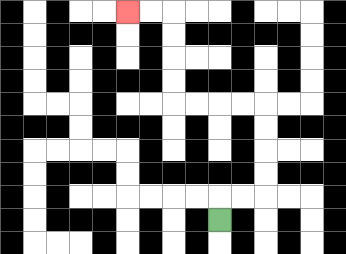{'start': '[9, 9]', 'end': '[5, 0]', 'path_directions': 'U,R,R,U,U,U,U,L,L,L,L,U,U,U,U,L,L', 'path_coordinates': '[[9, 9], [9, 8], [10, 8], [11, 8], [11, 7], [11, 6], [11, 5], [11, 4], [10, 4], [9, 4], [8, 4], [7, 4], [7, 3], [7, 2], [7, 1], [7, 0], [6, 0], [5, 0]]'}